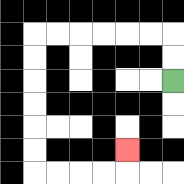{'start': '[7, 3]', 'end': '[5, 6]', 'path_directions': 'U,U,L,L,L,L,L,L,D,D,D,D,D,D,R,R,R,R,U', 'path_coordinates': '[[7, 3], [7, 2], [7, 1], [6, 1], [5, 1], [4, 1], [3, 1], [2, 1], [1, 1], [1, 2], [1, 3], [1, 4], [1, 5], [1, 6], [1, 7], [2, 7], [3, 7], [4, 7], [5, 7], [5, 6]]'}